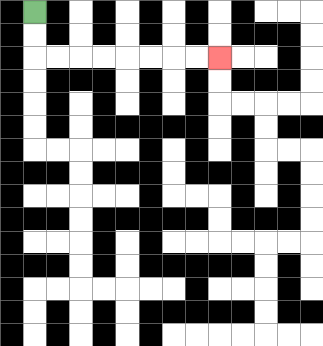{'start': '[1, 0]', 'end': '[9, 2]', 'path_directions': 'D,D,R,R,R,R,R,R,R,R', 'path_coordinates': '[[1, 0], [1, 1], [1, 2], [2, 2], [3, 2], [4, 2], [5, 2], [6, 2], [7, 2], [8, 2], [9, 2]]'}